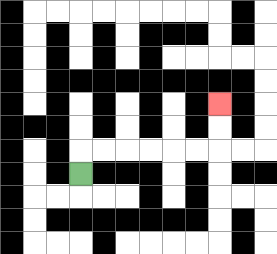{'start': '[3, 7]', 'end': '[9, 4]', 'path_directions': 'U,R,R,R,R,R,R,U,U', 'path_coordinates': '[[3, 7], [3, 6], [4, 6], [5, 6], [6, 6], [7, 6], [8, 6], [9, 6], [9, 5], [9, 4]]'}